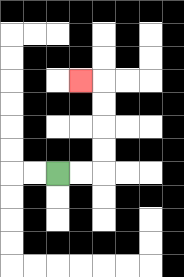{'start': '[2, 7]', 'end': '[3, 3]', 'path_directions': 'R,R,U,U,U,U,L', 'path_coordinates': '[[2, 7], [3, 7], [4, 7], [4, 6], [4, 5], [4, 4], [4, 3], [3, 3]]'}